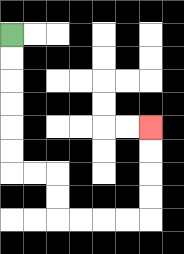{'start': '[0, 1]', 'end': '[6, 5]', 'path_directions': 'D,D,D,D,D,D,R,R,D,D,R,R,R,R,U,U,U,U', 'path_coordinates': '[[0, 1], [0, 2], [0, 3], [0, 4], [0, 5], [0, 6], [0, 7], [1, 7], [2, 7], [2, 8], [2, 9], [3, 9], [4, 9], [5, 9], [6, 9], [6, 8], [6, 7], [6, 6], [6, 5]]'}